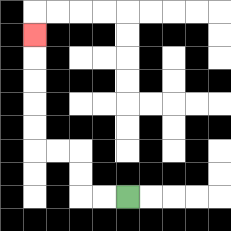{'start': '[5, 8]', 'end': '[1, 1]', 'path_directions': 'L,L,U,U,L,L,U,U,U,U,U', 'path_coordinates': '[[5, 8], [4, 8], [3, 8], [3, 7], [3, 6], [2, 6], [1, 6], [1, 5], [1, 4], [1, 3], [1, 2], [1, 1]]'}